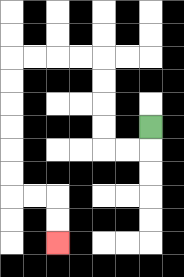{'start': '[6, 5]', 'end': '[2, 10]', 'path_directions': 'D,L,L,U,U,U,U,L,L,L,L,D,D,D,D,D,D,R,R,D,D', 'path_coordinates': '[[6, 5], [6, 6], [5, 6], [4, 6], [4, 5], [4, 4], [4, 3], [4, 2], [3, 2], [2, 2], [1, 2], [0, 2], [0, 3], [0, 4], [0, 5], [0, 6], [0, 7], [0, 8], [1, 8], [2, 8], [2, 9], [2, 10]]'}